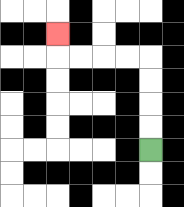{'start': '[6, 6]', 'end': '[2, 1]', 'path_directions': 'U,U,U,U,L,L,L,L,U', 'path_coordinates': '[[6, 6], [6, 5], [6, 4], [6, 3], [6, 2], [5, 2], [4, 2], [3, 2], [2, 2], [2, 1]]'}